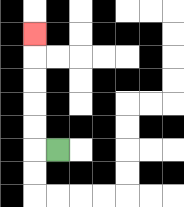{'start': '[2, 6]', 'end': '[1, 1]', 'path_directions': 'L,U,U,U,U,U', 'path_coordinates': '[[2, 6], [1, 6], [1, 5], [1, 4], [1, 3], [1, 2], [1, 1]]'}